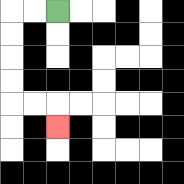{'start': '[2, 0]', 'end': '[2, 5]', 'path_directions': 'L,L,D,D,D,D,R,R,D', 'path_coordinates': '[[2, 0], [1, 0], [0, 0], [0, 1], [0, 2], [0, 3], [0, 4], [1, 4], [2, 4], [2, 5]]'}